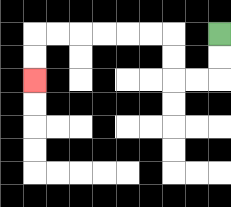{'start': '[9, 1]', 'end': '[1, 3]', 'path_directions': 'D,D,L,L,U,U,L,L,L,L,L,L,D,D', 'path_coordinates': '[[9, 1], [9, 2], [9, 3], [8, 3], [7, 3], [7, 2], [7, 1], [6, 1], [5, 1], [4, 1], [3, 1], [2, 1], [1, 1], [1, 2], [1, 3]]'}